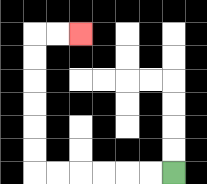{'start': '[7, 7]', 'end': '[3, 1]', 'path_directions': 'L,L,L,L,L,L,U,U,U,U,U,U,R,R', 'path_coordinates': '[[7, 7], [6, 7], [5, 7], [4, 7], [3, 7], [2, 7], [1, 7], [1, 6], [1, 5], [1, 4], [1, 3], [1, 2], [1, 1], [2, 1], [3, 1]]'}